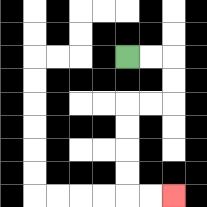{'start': '[5, 2]', 'end': '[7, 8]', 'path_directions': 'R,R,D,D,L,L,D,D,D,D,R,R', 'path_coordinates': '[[5, 2], [6, 2], [7, 2], [7, 3], [7, 4], [6, 4], [5, 4], [5, 5], [5, 6], [5, 7], [5, 8], [6, 8], [7, 8]]'}